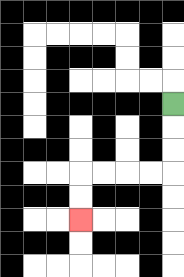{'start': '[7, 4]', 'end': '[3, 9]', 'path_directions': 'D,D,D,L,L,L,L,D,D', 'path_coordinates': '[[7, 4], [7, 5], [7, 6], [7, 7], [6, 7], [5, 7], [4, 7], [3, 7], [3, 8], [3, 9]]'}